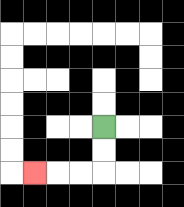{'start': '[4, 5]', 'end': '[1, 7]', 'path_directions': 'D,D,L,L,L', 'path_coordinates': '[[4, 5], [4, 6], [4, 7], [3, 7], [2, 7], [1, 7]]'}